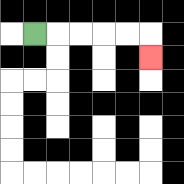{'start': '[1, 1]', 'end': '[6, 2]', 'path_directions': 'R,R,R,R,R,D', 'path_coordinates': '[[1, 1], [2, 1], [3, 1], [4, 1], [5, 1], [6, 1], [6, 2]]'}